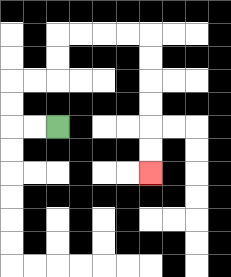{'start': '[2, 5]', 'end': '[6, 7]', 'path_directions': 'L,L,U,U,R,R,U,U,R,R,R,R,D,D,D,D,D,D', 'path_coordinates': '[[2, 5], [1, 5], [0, 5], [0, 4], [0, 3], [1, 3], [2, 3], [2, 2], [2, 1], [3, 1], [4, 1], [5, 1], [6, 1], [6, 2], [6, 3], [6, 4], [6, 5], [6, 6], [6, 7]]'}